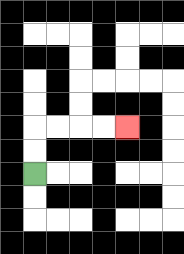{'start': '[1, 7]', 'end': '[5, 5]', 'path_directions': 'U,U,R,R,R,R', 'path_coordinates': '[[1, 7], [1, 6], [1, 5], [2, 5], [3, 5], [4, 5], [5, 5]]'}